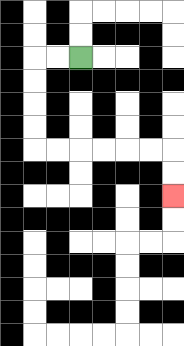{'start': '[3, 2]', 'end': '[7, 8]', 'path_directions': 'L,L,D,D,D,D,R,R,R,R,R,R,D,D', 'path_coordinates': '[[3, 2], [2, 2], [1, 2], [1, 3], [1, 4], [1, 5], [1, 6], [2, 6], [3, 6], [4, 6], [5, 6], [6, 6], [7, 6], [7, 7], [7, 8]]'}